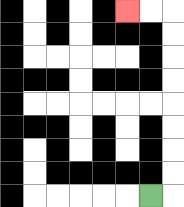{'start': '[6, 8]', 'end': '[5, 0]', 'path_directions': 'R,U,U,U,U,U,U,U,U,L,L', 'path_coordinates': '[[6, 8], [7, 8], [7, 7], [7, 6], [7, 5], [7, 4], [7, 3], [7, 2], [7, 1], [7, 0], [6, 0], [5, 0]]'}